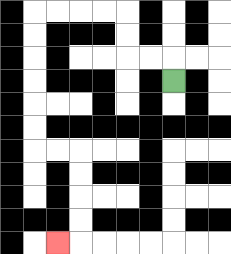{'start': '[7, 3]', 'end': '[2, 10]', 'path_directions': 'U,L,L,U,U,L,L,L,L,D,D,D,D,D,D,R,R,D,D,D,D,L', 'path_coordinates': '[[7, 3], [7, 2], [6, 2], [5, 2], [5, 1], [5, 0], [4, 0], [3, 0], [2, 0], [1, 0], [1, 1], [1, 2], [1, 3], [1, 4], [1, 5], [1, 6], [2, 6], [3, 6], [3, 7], [3, 8], [3, 9], [3, 10], [2, 10]]'}